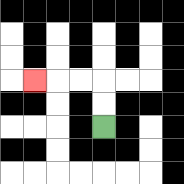{'start': '[4, 5]', 'end': '[1, 3]', 'path_directions': 'U,U,L,L,L', 'path_coordinates': '[[4, 5], [4, 4], [4, 3], [3, 3], [2, 3], [1, 3]]'}